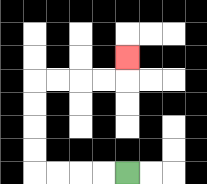{'start': '[5, 7]', 'end': '[5, 2]', 'path_directions': 'L,L,L,L,U,U,U,U,R,R,R,R,U', 'path_coordinates': '[[5, 7], [4, 7], [3, 7], [2, 7], [1, 7], [1, 6], [1, 5], [1, 4], [1, 3], [2, 3], [3, 3], [4, 3], [5, 3], [5, 2]]'}